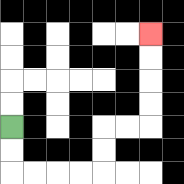{'start': '[0, 5]', 'end': '[6, 1]', 'path_directions': 'D,D,R,R,R,R,U,U,R,R,U,U,U,U', 'path_coordinates': '[[0, 5], [0, 6], [0, 7], [1, 7], [2, 7], [3, 7], [4, 7], [4, 6], [4, 5], [5, 5], [6, 5], [6, 4], [6, 3], [6, 2], [6, 1]]'}